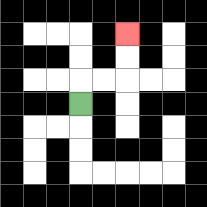{'start': '[3, 4]', 'end': '[5, 1]', 'path_directions': 'U,R,R,U,U', 'path_coordinates': '[[3, 4], [3, 3], [4, 3], [5, 3], [5, 2], [5, 1]]'}